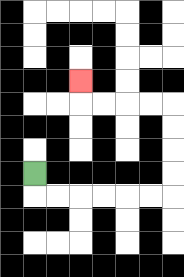{'start': '[1, 7]', 'end': '[3, 3]', 'path_directions': 'D,R,R,R,R,R,R,U,U,U,U,L,L,L,L,U', 'path_coordinates': '[[1, 7], [1, 8], [2, 8], [3, 8], [4, 8], [5, 8], [6, 8], [7, 8], [7, 7], [7, 6], [7, 5], [7, 4], [6, 4], [5, 4], [4, 4], [3, 4], [3, 3]]'}